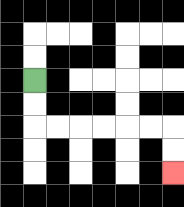{'start': '[1, 3]', 'end': '[7, 7]', 'path_directions': 'D,D,R,R,R,R,R,R,D,D', 'path_coordinates': '[[1, 3], [1, 4], [1, 5], [2, 5], [3, 5], [4, 5], [5, 5], [6, 5], [7, 5], [7, 6], [7, 7]]'}